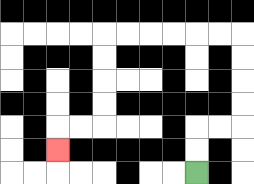{'start': '[8, 7]', 'end': '[2, 6]', 'path_directions': 'U,U,R,R,U,U,U,U,L,L,L,L,L,L,D,D,D,D,L,L,D', 'path_coordinates': '[[8, 7], [8, 6], [8, 5], [9, 5], [10, 5], [10, 4], [10, 3], [10, 2], [10, 1], [9, 1], [8, 1], [7, 1], [6, 1], [5, 1], [4, 1], [4, 2], [4, 3], [4, 4], [4, 5], [3, 5], [2, 5], [2, 6]]'}